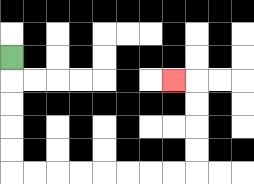{'start': '[0, 2]', 'end': '[7, 3]', 'path_directions': 'D,D,D,D,D,R,R,R,R,R,R,R,R,U,U,U,U,L', 'path_coordinates': '[[0, 2], [0, 3], [0, 4], [0, 5], [0, 6], [0, 7], [1, 7], [2, 7], [3, 7], [4, 7], [5, 7], [6, 7], [7, 7], [8, 7], [8, 6], [8, 5], [8, 4], [8, 3], [7, 3]]'}